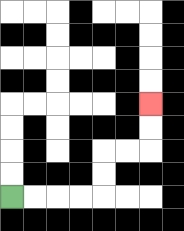{'start': '[0, 8]', 'end': '[6, 4]', 'path_directions': 'R,R,R,R,U,U,R,R,U,U', 'path_coordinates': '[[0, 8], [1, 8], [2, 8], [3, 8], [4, 8], [4, 7], [4, 6], [5, 6], [6, 6], [6, 5], [6, 4]]'}